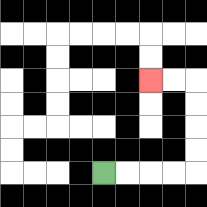{'start': '[4, 7]', 'end': '[6, 3]', 'path_directions': 'R,R,R,R,U,U,U,U,L,L', 'path_coordinates': '[[4, 7], [5, 7], [6, 7], [7, 7], [8, 7], [8, 6], [8, 5], [8, 4], [8, 3], [7, 3], [6, 3]]'}